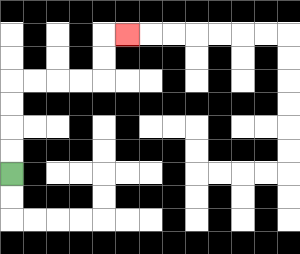{'start': '[0, 7]', 'end': '[5, 1]', 'path_directions': 'U,U,U,U,R,R,R,R,U,U,R', 'path_coordinates': '[[0, 7], [0, 6], [0, 5], [0, 4], [0, 3], [1, 3], [2, 3], [3, 3], [4, 3], [4, 2], [4, 1], [5, 1]]'}